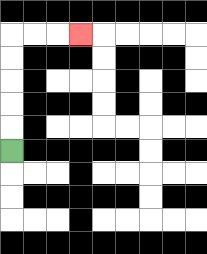{'start': '[0, 6]', 'end': '[3, 1]', 'path_directions': 'U,U,U,U,U,R,R,R', 'path_coordinates': '[[0, 6], [0, 5], [0, 4], [0, 3], [0, 2], [0, 1], [1, 1], [2, 1], [3, 1]]'}